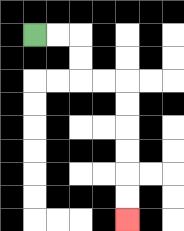{'start': '[1, 1]', 'end': '[5, 9]', 'path_directions': 'R,R,D,D,R,R,D,D,D,D,D,D', 'path_coordinates': '[[1, 1], [2, 1], [3, 1], [3, 2], [3, 3], [4, 3], [5, 3], [5, 4], [5, 5], [5, 6], [5, 7], [5, 8], [5, 9]]'}